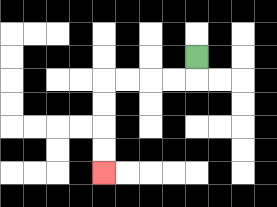{'start': '[8, 2]', 'end': '[4, 7]', 'path_directions': 'D,L,L,L,L,D,D,D,D', 'path_coordinates': '[[8, 2], [8, 3], [7, 3], [6, 3], [5, 3], [4, 3], [4, 4], [4, 5], [4, 6], [4, 7]]'}